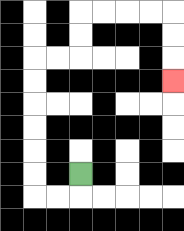{'start': '[3, 7]', 'end': '[7, 3]', 'path_directions': 'D,L,L,U,U,U,U,U,U,R,R,U,U,R,R,R,R,D,D,D', 'path_coordinates': '[[3, 7], [3, 8], [2, 8], [1, 8], [1, 7], [1, 6], [1, 5], [1, 4], [1, 3], [1, 2], [2, 2], [3, 2], [3, 1], [3, 0], [4, 0], [5, 0], [6, 0], [7, 0], [7, 1], [7, 2], [7, 3]]'}